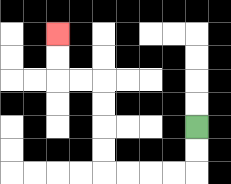{'start': '[8, 5]', 'end': '[2, 1]', 'path_directions': 'D,D,L,L,L,L,U,U,U,U,L,L,U,U', 'path_coordinates': '[[8, 5], [8, 6], [8, 7], [7, 7], [6, 7], [5, 7], [4, 7], [4, 6], [4, 5], [4, 4], [4, 3], [3, 3], [2, 3], [2, 2], [2, 1]]'}